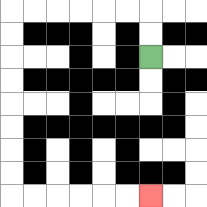{'start': '[6, 2]', 'end': '[6, 8]', 'path_directions': 'U,U,L,L,L,L,L,L,D,D,D,D,D,D,D,D,R,R,R,R,R,R', 'path_coordinates': '[[6, 2], [6, 1], [6, 0], [5, 0], [4, 0], [3, 0], [2, 0], [1, 0], [0, 0], [0, 1], [0, 2], [0, 3], [0, 4], [0, 5], [0, 6], [0, 7], [0, 8], [1, 8], [2, 8], [3, 8], [4, 8], [5, 8], [6, 8]]'}